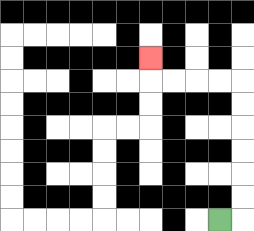{'start': '[9, 9]', 'end': '[6, 2]', 'path_directions': 'R,U,U,U,U,U,U,L,L,L,L,U', 'path_coordinates': '[[9, 9], [10, 9], [10, 8], [10, 7], [10, 6], [10, 5], [10, 4], [10, 3], [9, 3], [8, 3], [7, 3], [6, 3], [6, 2]]'}